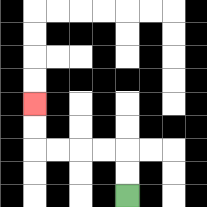{'start': '[5, 8]', 'end': '[1, 4]', 'path_directions': 'U,U,L,L,L,L,U,U', 'path_coordinates': '[[5, 8], [5, 7], [5, 6], [4, 6], [3, 6], [2, 6], [1, 6], [1, 5], [1, 4]]'}